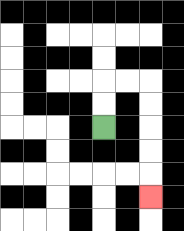{'start': '[4, 5]', 'end': '[6, 8]', 'path_directions': 'U,U,R,R,D,D,D,D,D', 'path_coordinates': '[[4, 5], [4, 4], [4, 3], [5, 3], [6, 3], [6, 4], [6, 5], [6, 6], [6, 7], [6, 8]]'}